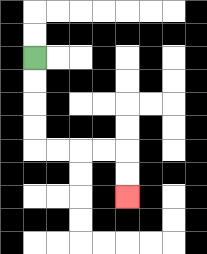{'start': '[1, 2]', 'end': '[5, 8]', 'path_directions': 'D,D,D,D,R,R,R,R,D,D', 'path_coordinates': '[[1, 2], [1, 3], [1, 4], [1, 5], [1, 6], [2, 6], [3, 6], [4, 6], [5, 6], [5, 7], [5, 8]]'}